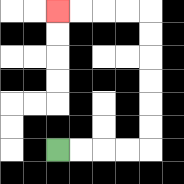{'start': '[2, 6]', 'end': '[2, 0]', 'path_directions': 'R,R,R,R,U,U,U,U,U,U,L,L,L,L', 'path_coordinates': '[[2, 6], [3, 6], [4, 6], [5, 6], [6, 6], [6, 5], [6, 4], [6, 3], [6, 2], [6, 1], [6, 0], [5, 0], [4, 0], [3, 0], [2, 0]]'}